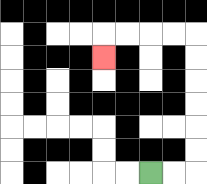{'start': '[6, 7]', 'end': '[4, 2]', 'path_directions': 'R,R,U,U,U,U,U,U,L,L,L,L,D', 'path_coordinates': '[[6, 7], [7, 7], [8, 7], [8, 6], [8, 5], [8, 4], [8, 3], [8, 2], [8, 1], [7, 1], [6, 1], [5, 1], [4, 1], [4, 2]]'}